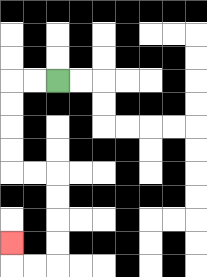{'start': '[2, 3]', 'end': '[0, 10]', 'path_directions': 'L,L,D,D,D,D,R,R,D,D,D,D,L,L,U', 'path_coordinates': '[[2, 3], [1, 3], [0, 3], [0, 4], [0, 5], [0, 6], [0, 7], [1, 7], [2, 7], [2, 8], [2, 9], [2, 10], [2, 11], [1, 11], [0, 11], [0, 10]]'}